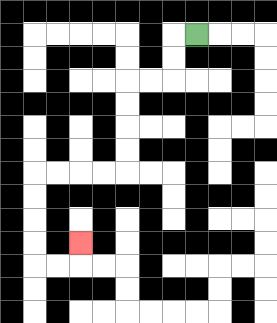{'start': '[8, 1]', 'end': '[3, 10]', 'path_directions': 'L,D,D,L,L,D,D,D,D,L,L,L,L,D,D,D,D,R,R,U', 'path_coordinates': '[[8, 1], [7, 1], [7, 2], [7, 3], [6, 3], [5, 3], [5, 4], [5, 5], [5, 6], [5, 7], [4, 7], [3, 7], [2, 7], [1, 7], [1, 8], [1, 9], [1, 10], [1, 11], [2, 11], [3, 11], [3, 10]]'}